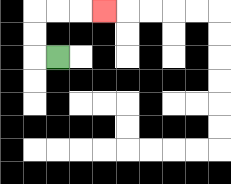{'start': '[2, 2]', 'end': '[4, 0]', 'path_directions': 'L,U,U,R,R,R', 'path_coordinates': '[[2, 2], [1, 2], [1, 1], [1, 0], [2, 0], [3, 0], [4, 0]]'}